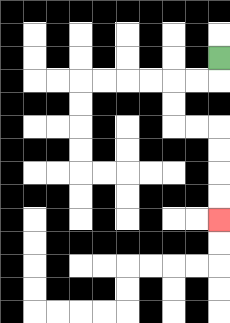{'start': '[9, 2]', 'end': '[9, 9]', 'path_directions': 'D,L,L,D,D,R,R,D,D,D,D', 'path_coordinates': '[[9, 2], [9, 3], [8, 3], [7, 3], [7, 4], [7, 5], [8, 5], [9, 5], [9, 6], [9, 7], [9, 8], [9, 9]]'}